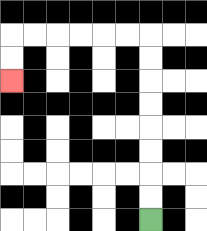{'start': '[6, 9]', 'end': '[0, 3]', 'path_directions': 'U,U,U,U,U,U,U,U,L,L,L,L,L,L,D,D', 'path_coordinates': '[[6, 9], [6, 8], [6, 7], [6, 6], [6, 5], [6, 4], [6, 3], [6, 2], [6, 1], [5, 1], [4, 1], [3, 1], [2, 1], [1, 1], [0, 1], [0, 2], [0, 3]]'}